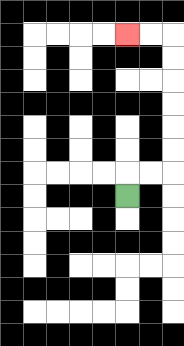{'start': '[5, 8]', 'end': '[5, 1]', 'path_directions': 'U,R,R,U,U,U,U,U,U,L,L', 'path_coordinates': '[[5, 8], [5, 7], [6, 7], [7, 7], [7, 6], [7, 5], [7, 4], [7, 3], [7, 2], [7, 1], [6, 1], [5, 1]]'}